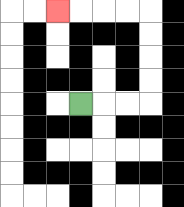{'start': '[3, 4]', 'end': '[2, 0]', 'path_directions': 'R,R,R,U,U,U,U,L,L,L,L', 'path_coordinates': '[[3, 4], [4, 4], [5, 4], [6, 4], [6, 3], [6, 2], [6, 1], [6, 0], [5, 0], [4, 0], [3, 0], [2, 0]]'}